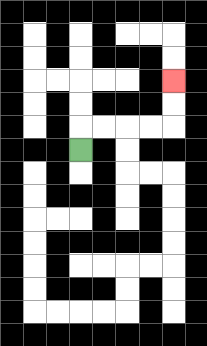{'start': '[3, 6]', 'end': '[7, 3]', 'path_directions': 'U,R,R,R,R,U,U', 'path_coordinates': '[[3, 6], [3, 5], [4, 5], [5, 5], [6, 5], [7, 5], [7, 4], [7, 3]]'}